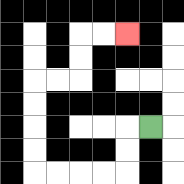{'start': '[6, 5]', 'end': '[5, 1]', 'path_directions': 'L,D,D,L,L,L,L,U,U,U,U,R,R,U,U,R,R', 'path_coordinates': '[[6, 5], [5, 5], [5, 6], [5, 7], [4, 7], [3, 7], [2, 7], [1, 7], [1, 6], [1, 5], [1, 4], [1, 3], [2, 3], [3, 3], [3, 2], [3, 1], [4, 1], [5, 1]]'}